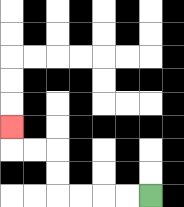{'start': '[6, 8]', 'end': '[0, 5]', 'path_directions': 'L,L,L,L,U,U,L,L,U', 'path_coordinates': '[[6, 8], [5, 8], [4, 8], [3, 8], [2, 8], [2, 7], [2, 6], [1, 6], [0, 6], [0, 5]]'}